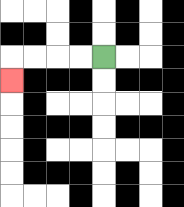{'start': '[4, 2]', 'end': '[0, 3]', 'path_directions': 'L,L,L,L,D', 'path_coordinates': '[[4, 2], [3, 2], [2, 2], [1, 2], [0, 2], [0, 3]]'}